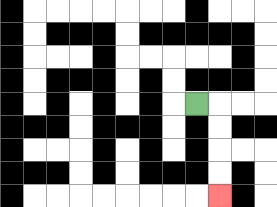{'start': '[8, 4]', 'end': '[9, 8]', 'path_directions': 'R,D,D,D,D', 'path_coordinates': '[[8, 4], [9, 4], [9, 5], [9, 6], [9, 7], [9, 8]]'}